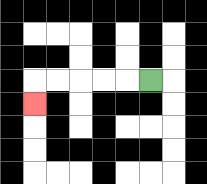{'start': '[6, 3]', 'end': '[1, 4]', 'path_directions': 'L,L,L,L,L,D', 'path_coordinates': '[[6, 3], [5, 3], [4, 3], [3, 3], [2, 3], [1, 3], [1, 4]]'}